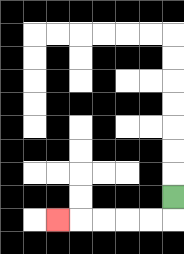{'start': '[7, 8]', 'end': '[2, 9]', 'path_directions': 'D,L,L,L,L,L', 'path_coordinates': '[[7, 8], [7, 9], [6, 9], [5, 9], [4, 9], [3, 9], [2, 9]]'}